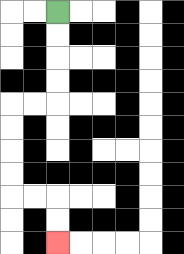{'start': '[2, 0]', 'end': '[2, 10]', 'path_directions': 'D,D,D,D,L,L,D,D,D,D,R,R,D,D', 'path_coordinates': '[[2, 0], [2, 1], [2, 2], [2, 3], [2, 4], [1, 4], [0, 4], [0, 5], [0, 6], [0, 7], [0, 8], [1, 8], [2, 8], [2, 9], [2, 10]]'}